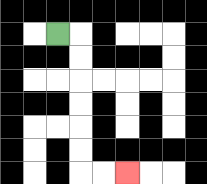{'start': '[2, 1]', 'end': '[5, 7]', 'path_directions': 'R,D,D,D,D,D,D,R,R', 'path_coordinates': '[[2, 1], [3, 1], [3, 2], [3, 3], [3, 4], [3, 5], [3, 6], [3, 7], [4, 7], [5, 7]]'}